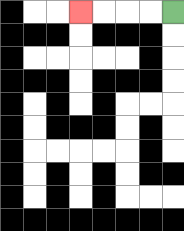{'start': '[7, 0]', 'end': '[3, 0]', 'path_directions': 'L,L,L,L', 'path_coordinates': '[[7, 0], [6, 0], [5, 0], [4, 0], [3, 0]]'}